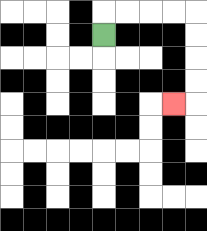{'start': '[4, 1]', 'end': '[7, 4]', 'path_directions': 'U,R,R,R,R,D,D,D,D,L', 'path_coordinates': '[[4, 1], [4, 0], [5, 0], [6, 0], [7, 0], [8, 0], [8, 1], [8, 2], [8, 3], [8, 4], [7, 4]]'}